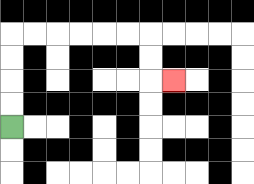{'start': '[0, 5]', 'end': '[7, 3]', 'path_directions': 'U,U,U,U,R,R,R,R,R,R,D,D,R', 'path_coordinates': '[[0, 5], [0, 4], [0, 3], [0, 2], [0, 1], [1, 1], [2, 1], [3, 1], [4, 1], [5, 1], [6, 1], [6, 2], [6, 3], [7, 3]]'}